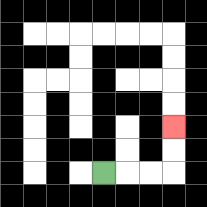{'start': '[4, 7]', 'end': '[7, 5]', 'path_directions': 'R,R,R,U,U', 'path_coordinates': '[[4, 7], [5, 7], [6, 7], [7, 7], [7, 6], [7, 5]]'}